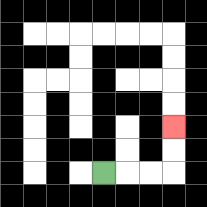{'start': '[4, 7]', 'end': '[7, 5]', 'path_directions': 'R,R,R,U,U', 'path_coordinates': '[[4, 7], [5, 7], [6, 7], [7, 7], [7, 6], [7, 5]]'}